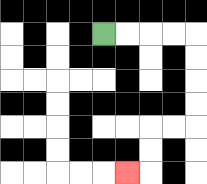{'start': '[4, 1]', 'end': '[5, 7]', 'path_directions': 'R,R,R,R,D,D,D,D,L,L,D,D,L', 'path_coordinates': '[[4, 1], [5, 1], [6, 1], [7, 1], [8, 1], [8, 2], [8, 3], [8, 4], [8, 5], [7, 5], [6, 5], [6, 6], [6, 7], [5, 7]]'}